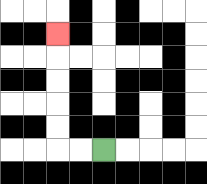{'start': '[4, 6]', 'end': '[2, 1]', 'path_directions': 'L,L,U,U,U,U,U', 'path_coordinates': '[[4, 6], [3, 6], [2, 6], [2, 5], [2, 4], [2, 3], [2, 2], [2, 1]]'}